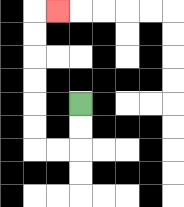{'start': '[3, 4]', 'end': '[2, 0]', 'path_directions': 'D,D,L,L,U,U,U,U,U,U,R', 'path_coordinates': '[[3, 4], [3, 5], [3, 6], [2, 6], [1, 6], [1, 5], [1, 4], [1, 3], [1, 2], [1, 1], [1, 0], [2, 0]]'}